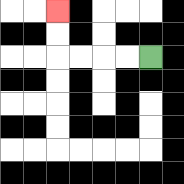{'start': '[6, 2]', 'end': '[2, 0]', 'path_directions': 'L,L,L,L,U,U', 'path_coordinates': '[[6, 2], [5, 2], [4, 2], [3, 2], [2, 2], [2, 1], [2, 0]]'}